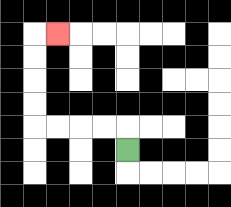{'start': '[5, 6]', 'end': '[2, 1]', 'path_directions': 'U,L,L,L,L,U,U,U,U,R', 'path_coordinates': '[[5, 6], [5, 5], [4, 5], [3, 5], [2, 5], [1, 5], [1, 4], [1, 3], [1, 2], [1, 1], [2, 1]]'}